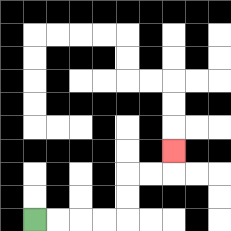{'start': '[1, 9]', 'end': '[7, 6]', 'path_directions': 'R,R,R,R,U,U,R,R,U', 'path_coordinates': '[[1, 9], [2, 9], [3, 9], [4, 9], [5, 9], [5, 8], [5, 7], [6, 7], [7, 7], [7, 6]]'}